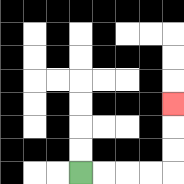{'start': '[3, 7]', 'end': '[7, 4]', 'path_directions': 'R,R,R,R,U,U,U', 'path_coordinates': '[[3, 7], [4, 7], [5, 7], [6, 7], [7, 7], [7, 6], [7, 5], [7, 4]]'}